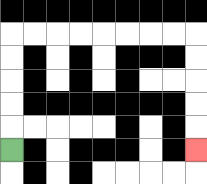{'start': '[0, 6]', 'end': '[8, 6]', 'path_directions': 'U,U,U,U,U,R,R,R,R,R,R,R,R,D,D,D,D,D', 'path_coordinates': '[[0, 6], [0, 5], [0, 4], [0, 3], [0, 2], [0, 1], [1, 1], [2, 1], [3, 1], [4, 1], [5, 1], [6, 1], [7, 1], [8, 1], [8, 2], [8, 3], [8, 4], [8, 5], [8, 6]]'}